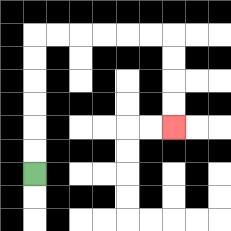{'start': '[1, 7]', 'end': '[7, 5]', 'path_directions': 'U,U,U,U,U,U,R,R,R,R,R,R,D,D,D,D', 'path_coordinates': '[[1, 7], [1, 6], [1, 5], [1, 4], [1, 3], [1, 2], [1, 1], [2, 1], [3, 1], [4, 1], [5, 1], [6, 1], [7, 1], [7, 2], [7, 3], [7, 4], [7, 5]]'}